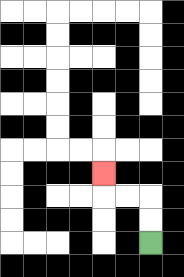{'start': '[6, 10]', 'end': '[4, 7]', 'path_directions': 'U,U,L,L,U', 'path_coordinates': '[[6, 10], [6, 9], [6, 8], [5, 8], [4, 8], [4, 7]]'}